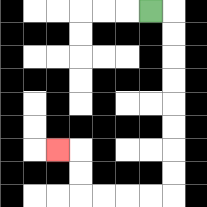{'start': '[6, 0]', 'end': '[2, 6]', 'path_directions': 'R,D,D,D,D,D,D,D,D,L,L,L,L,U,U,L', 'path_coordinates': '[[6, 0], [7, 0], [7, 1], [7, 2], [7, 3], [7, 4], [7, 5], [7, 6], [7, 7], [7, 8], [6, 8], [5, 8], [4, 8], [3, 8], [3, 7], [3, 6], [2, 6]]'}